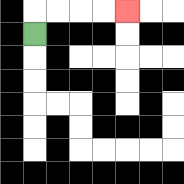{'start': '[1, 1]', 'end': '[5, 0]', 'path_directions': 'U,R,R,R,R', 'path_coordinates': '[[1, 1], [1, 0], [2, 0], [3, 0], [4, 0], [5, 0]]'}